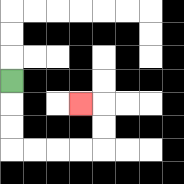{'start': '[0, 3]', 'end': '[3, 4]', 'path_directions': 'D,D,D,R,R,R,R,U,U,L', 'path_coordinates': '[[0, 3], [0, 4], [0, 5], [0, 6], [1, 6], [2, 6], [3, 6], [4, 6], [4, 5], [4, 4], [3, 4]]'}